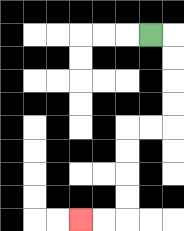{'start': '[6, 1]', 'end': '[3, 9]', 'path_directions': 'R,D,D,D,D,L,L,D,D,D,D,L,L', 'path_coordinates': '[[6, 1], [7, 1], [7, 2], [7, 3], [7, 4], [7, 5], [6, 5], [5, 5], [5, 6], [5, 7], [5, 8], [5, 9], [4, 9], [3, 9]]'}